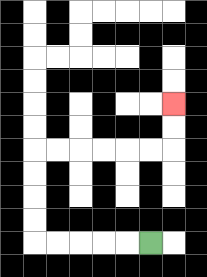{'start': '[6, 10]', 'end': '[7, 4]', 'path_directions': 'L,L,L,L,L,U,U,U,U,R,R,R,R,R,R,U,U', 'path_coordinates': '[[6, 10], [5, 10], [4, 10], [3, 10], [2, 10], [1, 10], [1, 9], [1, 8], [1, 7], [1, 6], [2, 6], [3, 6], [4, 6], [5, 6], [6, 6], [7, 6], [7, 5], [7, 4]]'}